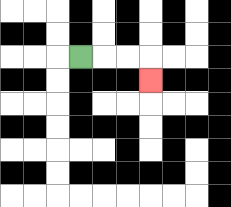{'start': '[3, 2]', 'end': '[6, 3]', 'path_directions': 'R,R,R,D', 'path_coordinates': '[[3, 2], [4, 2], [5, 2], [6, 2], [6, 3]]'}